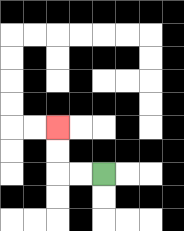{'start': '[4, 7]', 'end': '[2, 5]', 'path_directions': 'L,L,U,U', 'path_coordinates': '[[4, 7], [3, 7], [2, 7], [2, 6], [2, 5]]'}